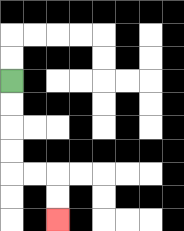{'start': '[0, 3]', 'end': '[2, 9]', 'path_directions': 'D,D,D,D,R,R,D,D', 'path_coordinates': '[[0, 3], [0, 4], [0, 5], [0, 6], [0, 7], [1, 7], [2, 7], [2, 8], [2, 9]]'}